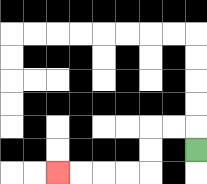{'start': '[8, 6]', 'end': '[2, 7]', 'path_directions': 'U,L,L,D,D,L,L,L,L', 'path_coordinates': '[[8, 6], [8, 5], [7, 5], [6, 5], [6, 6], [6, 7], [5, 7], [4, 7], [3, 7], [2, 7]]'}